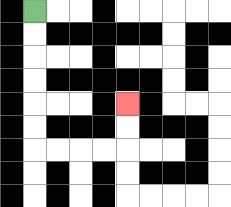{'start': '[1, 0]', 'end': '[5, 4]', 'path_directions': 'D,D,D,D,D,D,R,R,R,R,U,U', 'path_coordinates': '[[1, 0], [1, 1], [1, 2], [1, 3], [1, 4], [1, 5], [1, 6], [2, 6], [3, 6], [4, 6], [5, 6], [5, 5], [5, 4]]'}